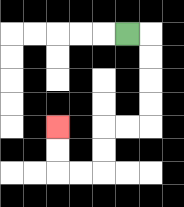{'start': '[5, 1]', 'end': '[2, 5]', 'path_directions': 'R,D,D,D,D,L,L,D,D,L,L,U,U', 'path_coordinates': '[[5, 1], [6, 1], [6, 2], [6, 3], [6, 4], [6, 5], [5, 5], [4, 5], [4, 6], [4, 7], [3, 7], [2, 7], [2, 6], [2, 5]]'}